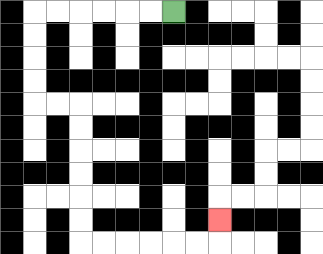{'start': '[7, 0]', 'end': '[9, 9]', 'path_directions': 'L,L,L,L,L,L,D,D,D,D,R,R,D,D,D,D,D,D,R,R,R,R,R,R,U', 'path_coordinates': '[[7, 0], [6, 0], [5, 0], [4, 0], [3, 0], [2, 0], [1, 0], [1, 1], [1, 2], [1, 3], [1, 4], [2, 4], [3, 4], [3, 5], [3, 6], [3, 7], [3, 8], [3, 9], [3, 10], [4, 10], [5, 10], [6, 10], [7, 10], [8, 10], [9, 10], [9, 9]]'}